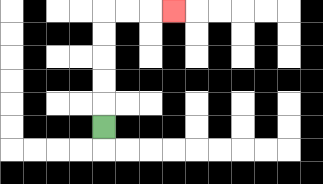{'start': '[4, 5]', 'end': '[7, 0]', 'path_directions': 'U,U,U,U,U,R,R,R', 'path_coordinates': '[[4, 5], [4, 4], [4, 3], [4, 2], [4, 1], [4, 0], [5, 0], [6, 0], [7, 0]]'}